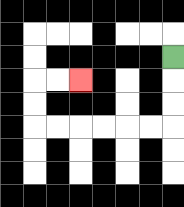{'start': '[7, 2]', 'end': '[3, 3]', 'path_directions': 'D,D,D,L,L,L,L,L,L,U,U,R,R', 'path_coordinates': '[[7, 2], [7, 3], [7, 4], [7, 5], [6, 5], [5, 5], [4, 5], [3, 5], [2, 5], [1, 5], [1, 4], [1, 3], [2, 3], [3, 3]]'}